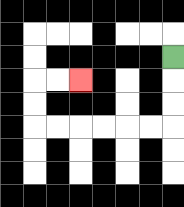{'start': '[7, 2]', 'end': '[3, 3]', 'path_directions': 'D,D,D,L,L,L,L,L,L,U,U,R,R', 'path_coordinates': '[[7, 2], [7, 3], [7, 4], [7, 5], [6, 5], [5, 5], [4, 5], [3, 5], [2, 5], [1, 5], [1, 4], [1, 3], [2, 3], [3, 3]]'}